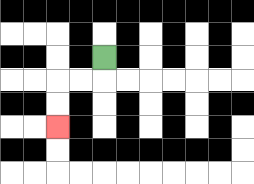{'start': '[4, 2]', 'end': '[2, 5]', 'path_directions': 'D,L,L,D,D', 'path_coordinates': '[[4, 2], [4, 3], [3, 3], [2, 3], [2, 4], [2, 5]]'}